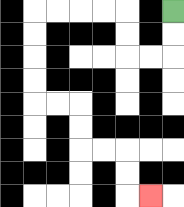{'start': '[7, 0]', 'end': '[6, 8]', 'path_directions': 'D,D,L,L,U,U,L,L,L,L,D,D,D,D,R,R,D,D,R,R,D,D,R', 'path_coordinates': '[[7, 0], [7, 1], [7, 2], [6, 2], [5, 2], [5, 1], [5, 0], [4, 0], [3, 0], [2, 0], [1, 0], [1, 1], [1, 2], [1, 3], [1, 4], [2, 4], [3, 4], [3, 5], [3, 6], [4, 6], [5, 6], [5, 7], [5, 8], [6, 8]]'}